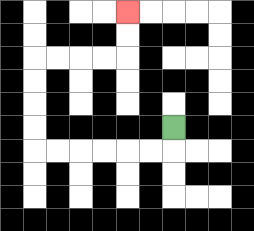{'start': '[7, 5]', 'end': '[5, 0]', 'path_directions': 'D,L,L,L,L,L,L,U,U,U,U,R,R,R,R,U,U', 'path_coordinates': '[[7, 5], [7, 6], [6, 6], [5, 6], [4, 6], [3, 6], [2, 6], [1, 6], [1, 5], [1, 4], [1, 3], [1, 2], [2, 2], [3, 2], [4, 2], [5, 2], [5, 1], [5, 0]]'}